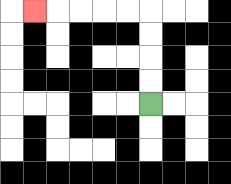{'start': '[6, 4]', 'end': '[1, 0]', 'path_directions': 'U,U,U,U,L,L,L,L,L', 'path_coordinates': '[[6, 4], [6, 3], [6, 2], [6, 1], [6, 0], [5, 0], [4, 0], [3, 0], [2, 0], [1, 0]]'}